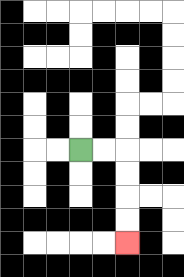{'start': '[3, 6]', 'end': '[5, 10]', 'path_directions': 'R,R,D,D,D,D', 'path_coordinates': '[[3, 6], [4, 6], [5, 6], [5, 7], [5, 8], [5, 9], [5, 10]]'}